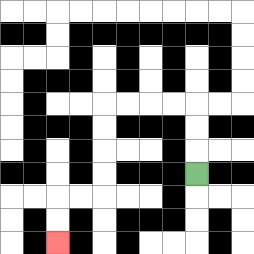{'start': '[8, 7]', 'end': '[2, 10]', 'path_directions': 'U,U,U,L,L,L,L,D,D,D,D,L,L,D,D', 'path_coordinates': '[[8, 7], [8, 6], [8, 5], [8, 4], [7, 4], [6, 4], [5, 4], [4, 4], [4, 5], [4, 6], [4, 7], [4, 8], [3, 8], [2, 8], [2, 9], [2, 10]]'}